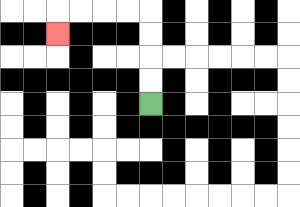{'start': '[6, 4]', 'end': '[2, 1]', 'path_directions': 'U,U,U,U,L,L,L,L,D', 'path_coordinates': '[[6, 4], [6, 3], [6, 2], [6, 1], [6, 0], [5, 0], [4, 0], [3, 0], [2, 0], [2, 1]]'}